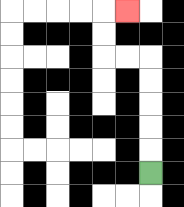{'start': '[6, 7]', 'end': '[5, 0]', 'path_directions': 'U,U,U,U,U,L,L,U,U,R', 'path_coordinates': '[[6, 7], [6, 6], [6, 5], [6, 4], [6, 3], [6, 2], [5, 2], [4, 2], [4, 1], [4, 0], [5, 0]]'}